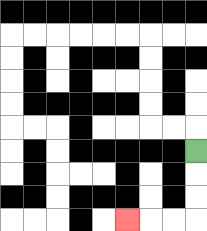{'start': '[8, 6]', 'end': '[5, 9]', 'path_directions': 'D,D,D,L,L,L', 'path_coordinates': '[[8, 6], [8, 7], [8, 8], [8, 9], [7, 9], [6, 9], [5, 9]]'}